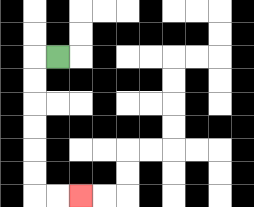{'start': '[2, 2]', 'end': '[3, 8]', 'path_directions': 'L,D,D,D,D,D,D,R,R', 'path_coordinates': '[[2, 2], [1, 2], [1, 3], [1, 4], [1, 5], [1, 6], [1, 7], [1, 8], [2, 8], [3, 8]]'}